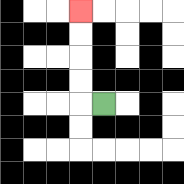{'start': '[4, 4]', 'end': '[3, 0]', 'path_directions': 'L,U,U,U,U', 'path_coordinates': '[[4, 4], [3, 4], [3, 3], [3, 2], [3, 1], [3, 0]]'}